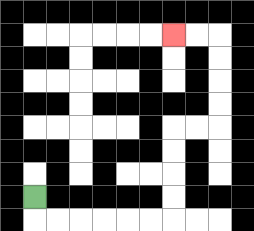{'start': '[1, 8]', 'end': '[7, 1]', 'path_directions': 'D,R,R,R,R,R,R,U,U,U,U,R,R,U,U,U,U,L,L', 'path_coordinates': '[[1, 8], [1, 9], [2, 9], [3, 9], [4, 9], [5, 9], [6, 9], [7, 9], [7, 8], [7, 7], [7, 6], [7, 5], [8, 5], [9, 5], [9, 4], [9, 3], [9, 2], [9, 1], [8, 1], [7, 1]]'}